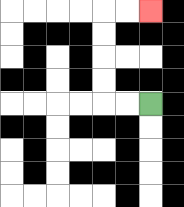{'start': '[6, 4]', 'end': '[6, 0]', 'path_directions': 'L,L,U,U,U,U,R,R', 'path_coordinates': '[[6, 4], [5, 4], [4, 4], [4, 3], [4, 2], [4, 1], [4, 0], [5, 0], [6, 0]]'}